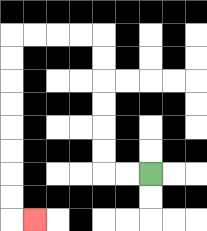{'start': '[6, 7]', 'end': '[1, 9]', 'path_directions': 'L,L,U,U,U,U,U,U,L,L,L,L,D,D,D,D,D,D,D,D,R', 'path_coordinates': '[[6, 7], [5, 7], [4, 7], [4, 6], [4, 5], [4, 4], [4, 3], [4, 2], [4, 1], [3, 1], [2, 1], [1, 1], [0, 1], [0, 2], [0, 3], [0, 4], [0, 5], [0, 6], [0, 7], [0, 8], [0, 9], [1, 9]]'}